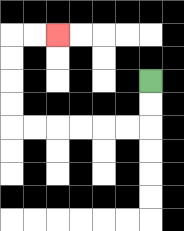{'start': '[6, 3]', 'end': '[2, 1]', 'path_directions': 'D,D,L,L,L,L,L,L,U,U,U,U,R,R', 'path_coordinates': '[[6, 3], [6, 4], [6, 5], [5, 5], [4, 5], [3, 5], [2, 5], [1, 5], [0, 5], [0, 4], [0, 3], [0, 2], [0, 1], [1, 1], [2, 1]]'}